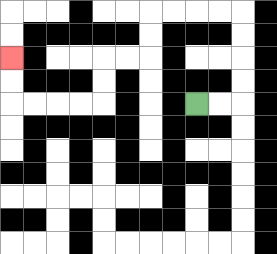{'start': '[8, 4]', 'end': '[0, 2]', 'path_directions': 'R,R,U,U,U,U,L,L,L,L,D,D,L,L,D,D,L,L,L,L,U,U', 'path_coordinates': '[[8, 4], [9, 4], [10, 4], [10, 3], [10, 2], [10, 1], [10, 0], [9, 0], [8, 0], [7, 0], [6, 0], [6, 1], [6, 2], [5, 2], [4, 2], [4, 3], [4, 4], [3, 4], [2, 4], [1, 4], [0, 4], [0, 3], [0, 2]]'}